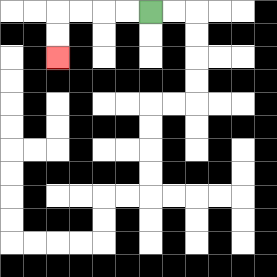{'start': '[6, 0]', 'end': '[2, 2]', 'path_directions': 'L,L,L,L,D,D', 'path_coordinates': '[[6, 0], [5, 0], [4, 0], [3, 0], [2, 0], [2, 1], [2, 2]]'}